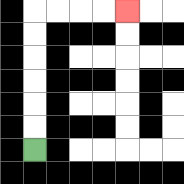{'start': '[1, 6]', 'end': '[5, 0]', 'path_directions': 'U,U,U,U,U,U,R,R,R,R', 'path_coordinates': '[[1, 6], [1, 5], [1, 4], [1, 3], [1, 2], [1, 1], [1, 0], [2, 0], [3, 0], [4, 0], [5, 0]]'}